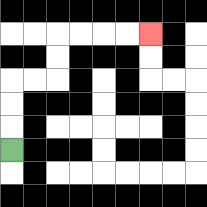{'start': '[0, 6]', 'end': '[6, 1]', 'path_directions': 'U,U,U,R,R,U,U,R,R,R,R', 'path_coordinates': '[[0, 6], [0, 5], [0, 4], [0, 3], [1, 3], [2, 3], [2, 2], [2, 1], [3, 1], [4, 1], [5, 1], [6, 1]]'}